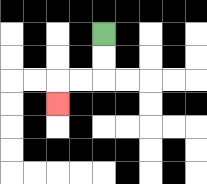{'start': '[4, 1]', 'end': '[2, 4]', 'path_directions': 'D,D,L,L,D', 'path_coordinates': '[[4, 1], [4, 2], [4, 3], [3, 3], [2, 3], [2, 4]]'}